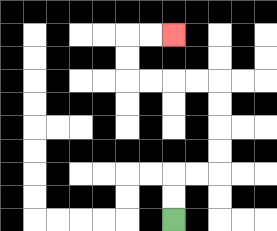{'start': '[7, 9]', 'end': '[7, 1]', 'path_directions': 'U,U,R,R,U,U,U,U,L,L,L,L,U,U,R,R', 'path_coordinates': '[[7, 9], [7, 8], [7, 7], [8, 7], [9, 7], [9, 6], [9, 5], [9, 4], [9, 3], [8, 3], [7, 3], [6, 3], [5, 3], [5, 2], [5, 1], [6, 1], [7, 1]]'}